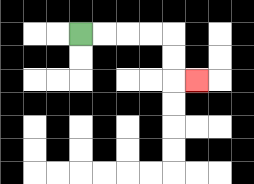{'start': '[3, 1]', 'end': '[8, 3]', 'path_directions': 'R,R,R,R,D,D,R', 'path_coordinates': '[[3, 1], [4, 1], [5, 1], [6, 1], [7, 1], [7, 2], [7, 3], [8, 3]]'}